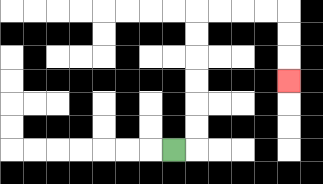{'start': '[7, 6]', 'end': '[12, 3]', 'path_directions': 'R,U,U,U,U,U,U,R,R,R,R,D,D,D', 'path_coordinates': '[[7, 6], [8, 6], [8, 5], [8, 4], [8, 3], [8, 2], [8, 1], [8, 0], [9, 0], [10, 0], [11, 0], [12, 0], [12, 1], [12, 2], [12, 3]]'}